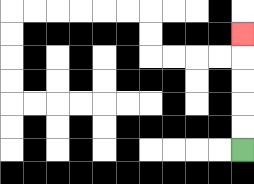{'start': '[10, 6]', 'end': '[10, 1]', 'path_directions': 'U,U,U,U,U', 'path_coordinates': '[[10, 6], [10, 5], [10, 4], [10, 3], [10, 2], [10, 1]]'}